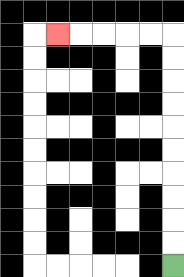{'start': '[7, 11]', 'end': '[2, 1]', 'path_directions': 'U,U,U,U,U,U,U,U,U,U,L,L,L,L,L', 'path_coordinates': '[[7, 11], [7, 10], [7, 9], [7, 8], [7, 7], [7, 6], [7, 5], [7, 4], [7, 3], [7, 2], [7, 1], [6, 1], [5, 1], [4, 1], [3, 1], [2, 1]]'}